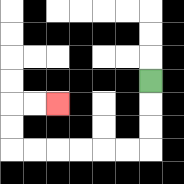{'start': '[6, 3]', 'end': '[2, 4]', 'path_directions': 'D,D,D,L,L,L,L,L,L,U,U,R,R', 'path_coordinates': '[[6, 3], [6, 4], [6, 5], [6, 6], [5, 6], [4, 6], [3, 6], [2, 6], [1, 6], [0, 6], [0, 5], [0, 4], [1, 4], [2, 4]]'}